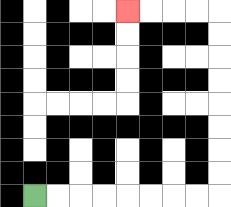{'start': '[1, 8]', 'end': '[5, 0]', 'path_directions': 'R,R,R,R,R,R,R,R,U,U,U,U,U,U,U,U,L,L,L,L', 'path_coordinates': '[[1, 8], [2, 8], [3, 8], [4, 8], [5, 8], [6, 8], [7, 8], [8, 8], [9, 8], [9, 7], [9, 6], [9, 5], [9, 4], [9, 3], [9, 2], [9, 1], [9, 0], [8, 0], [7, 0], [6, 0], [5, 0]]'}